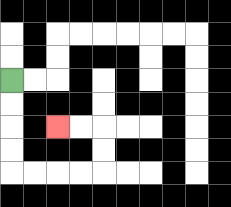{'start': '[0, 3]', 'end': '[2, 5]', 'path_directions': 'D,D,D,D,R,R,R,R,U,U,L,L', 'path_coordinates': '[[0, 3], [0, 4], [0, 5], [0, 6], [0, 7], [1, 7], [2, 7], [3, 7], [4, 7], [4, 6], [4, 5], [3, 5], [2, 5]]'}